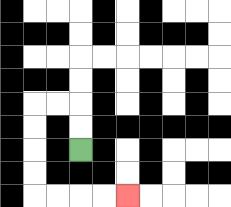{'start': '[3, 6]', 'end': '[5, 8]', 'path_directions': 'U,U,L,L,D,D,D,D,R,R,R,R', 'path_coordinates': '[[3, 6], [3, 5], [3, 4], [2, 4], [1, 4], [1, 5], [1, 6], [1, 7], [1, 8], [2, 8], [3, 8], [4, 8], [5, 8]]'}